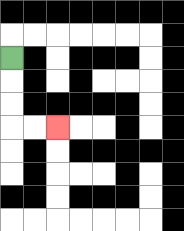{'start': '[0, 2]', 'end': '[2, 5]', 'path_directions': 'D,D,D,R,R', 'path_coordinates': '[[0, 2], [0, 3], [0, 4], [0, 5], [1, 5], [2, 5]]'}